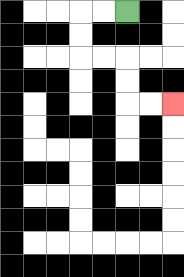{'start': '[5, 0]', 'end': '[7, 4]', 'path_directions': 'L,L,D,D,R,R,D,D,R,R', 'path_coordinates': '[[5, 0], [4, 0], [3, 0], [3, 1], [3, 2], [4, 2], [5, 2], [5, 3], [5, 4], [6, 4], [7, 4]]'}